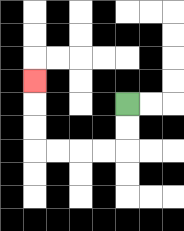{'start': '[5, 4]', 'end': '[1, 3]', 'path_directions': 'D,D,L,L,L,L,U,U,U', 'path_coordinates': '[[5, 4], [5, 5], [5, 6], [4, 6], [3, 6], [2, 6], [1, 6], [1, 5], [1, 4], [1, 3]]'}